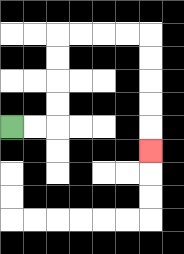{'start': '[0, 5]', 'end': '[6, 6]', 'path_directions': 'R,R,U,U,U,U,R,R,R,R,D,D,D,D,D', 'path_coordinates': '[[0, 5], [1, 5], [2, 5], [2, 4], [2, 3], [2, 2], [2, 1], [3, 1], [4, 1], [5, 1], [6, 1], [6, 2], [6, 3], [6, 4], [6, 5], [6, 6]]'}